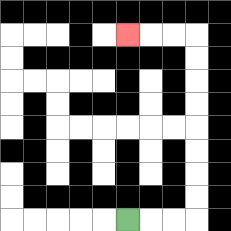{'start': '[5, 9]', 'end': '[5, 1]', 'path_directions': 'R,R,R,U,U,U,U,U,U,U,U,L,L,L', 'path_coordinates': '[[5, 9], [6, 9], [7, 9], [8, 9], [8, 8], [8, 7], [8, 6], [8, 5], [8, 4], [8, 3], [8, 2], [8, 1], [7, 1], [6, 1], [5, 1]]'}